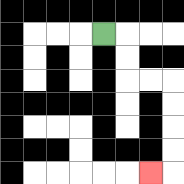{'start': '[4, 1]', 'end': '[6, 7]', 'path_directions': 'R,D,D,R,R,D,D,D,D,L', 'path_coordinates': '[[4, 1], [5, 1], [5, 2], [5, 3], [6, 3], [7, 3], [7, 4], [7, 5], [7, 6], [7, 7], [6, 7]]'}